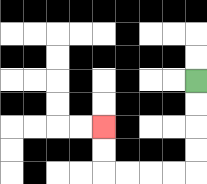{'start': '[8, 3]', 'end': '[4, 5]', 'path_directions': 'D,D,D,D,L,L,L,L,U,U', 'path_coordinates': '[[8, 3], [8, 4], [8, 5], [8, 6], [8, 7], [7, 7], [6, 7], [5, 7], [4, 7], [4, 6], [4, 5]]'}